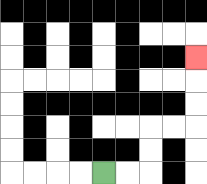{'start': '[4, 7]', 'end': '[8, 2]', 'path_directions': 'R,R,U,U,R,R,U,U,U', 'path_coordinates': '[[4, 7], [5, 7], [6, 7], [6, 6], [6, 5], [7, 5], [8, 5], [8, 4], [8, 3], [8, 2]]'}